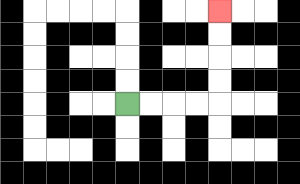{'start': '[5, 4]', 'end': '[9, 0]', 'path_directions': 'R,R,R,R,U,U,U,U', 'path_coordinates': '[[5, 4], [6, 4], [7, 4], [8, 4], [9, 4], [9, 3], [9, 2], [9, 1], [9, 0]]'}